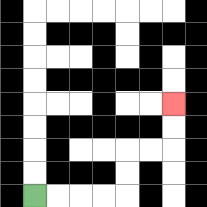{'start': '[1, 8]', 'end': '[7, 4]', 'path_directions': 'R,R,R,R,U,U,R,R,U,U', 'path_coordinates': '[[1, 8], [2, 8], [3, 8], [4, 8], [5, 8], [5, 7], [5, 6], [6, 6], [7, 6], [7, 5], [7, 4]]'}